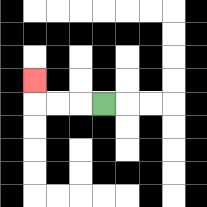{'start': '[4, 4]', 'end': '[1, 3]', 'path_directions': 'L,L,L,U', 'path_coordinates': '[[4, 4], [3, 4], [2, 4], [1, 4], [1, 3]]'}